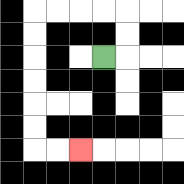{'start': '[4, 2]', 'end': '[3, 6]', 'path_directions': 'R,U,U,L,L,L,L,D,D,D,D,D,D,R,R', 'path_coordinates': '[[4, 2], [5, 2], [5, 1], [5, 0], [4, 0], [3, 0], [2, 0], [1, 0], [1, 1], [1, 2], [1, 3], [1, 4], [1, 5], [1, 6], [2, 6], [3, 6]]'}